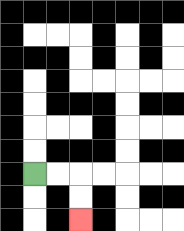{'start': '[1, 7]', 'end': '[3, 9]', 'path_directions': 'R,R,D,D', 'path_coordinates': '[[1, 7], [2, 7], [3, 7], [3, 8], [3, 9]]'}